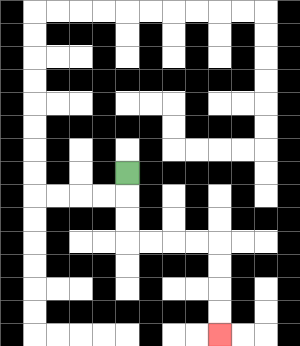{'start': '[5, 7]', 'end': '[9, 14]', 'path_directions': 'D,D,D,R,R,R,R,D,D,D,D', 'path_coordinates': '[[5, 7], [5, 8], [5, 9], [5, 10], [6, 10], [7, 10], [8, 10], [9, 10], [9, 11], [9, 12], [9, 13], [9, 14]]'}